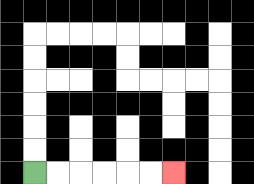{'start': '[1, 7]', 'end': '[7, 7]', 'path_directions': 'R,R,R,R,R,R', 'path_coordinates': '[[1, 7], [2, 7], [3, 7], [4, 7], [5, 7], [6, 7], [7, 7]]'}